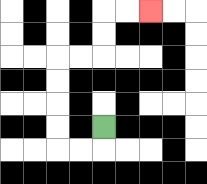{'start': '[4, 5]', 'end': '[6, 0]', 'path_directions': 'D,L,L,U,U,U,U,R,R,U,U,R,R', 'path_coordinates': '[[4, 5], [4, 6], [3, 6], [2, 6], [2, 5], [2, 4], [2, 3], [2, 2], [3, 2], [4, 2], [4, 1], [4, 0], [5, 0], [6, 0]]'}